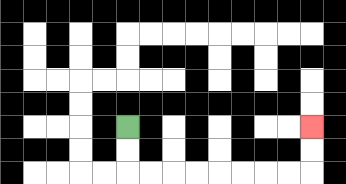{'start': '[5, 5]', 'end': '[13, 5]', 'path_directions': 'D,D,R,R,R,R,R,R,R,R,U,U', 'path_coordinates': '[[5, 5], [5, 6], [5, 7], [6, 7], [7, 7], [8, 7], [9, 7], [10, 7], [11, 7], [12, 7], [13, 7], [13, 6], [13, 5]]'}